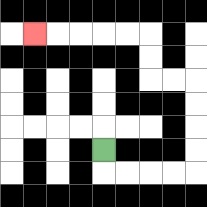{'start': '[4, 6]', 'end': '[1, 1]', 'path_directions': 'D,R,R,R,R,U,U,U,U,L,L,U,U,L,L,L,L,L', 'path_coordinates': '[[4, 6], [4, 7], [5, 7], [6, 7], [7, 7], [8, 7], [8, 6], [8, 5], [8, 4], [8, 3], [7, 3], [6, 3], [6, 2], [6, 1], [5, 1], [4, 1], [3, 1], [2, 1], [1, 1]]'}